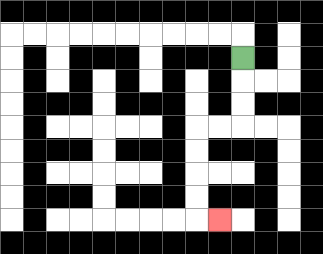{'start': '[10, 2]', 'end': '[9, 9]', 'path_directions': 'D,D,D,L,L,D,D,D,D,R', 'path_coordinates': '[[10, 2], [10, 3], [10, 4], [10, 5], [9, 5], [8, 5], [8, 6], [8, 7], [8, 8], [8, 9], [9, 9]]'}